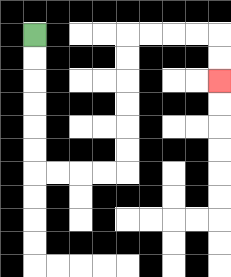{'start': '[1, 1]', 'end': '[9, 3]', 'path_directions': 'D,D,D,D,D,D,R,R,R,R,U,U,U,U,U,U,R,R,R,R,D,D', 'path_coordinates': '[[1, 1], [1, 2], [1, 3], [1, 4], [1, 5], [1, 6], [1, 7], [2, 7], [3, 7], [4, 7], [5, 7], [5, 6], [5, 5], [5, 4], [5, 3], [5, 2], [5, 1], [6, 1], [7, 1], [8, 1], [9, 1], [9, 2], [9, 3]]'}